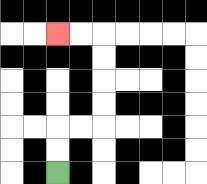{'start': '[2, 7]', 'end': '[2, 1]', 'path_directions': 'U,U,R,R,U,U,U,U,L,L', 'path_coordinates': '[[2, 7], [2, 6], [2, 5], [3, 5], [4, 5], [4, 4], [4, 3], [4, 2], [4, 1], [3, 1], [2, 1]]'}